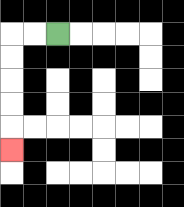{'start': '[2, 1]', 'end': '[0, 6]', 'path_directions': 'L,L,D,D,D,D,D', 'path_coordinates': '[[2, 1], [1, 1], [0, 1], [0, 2], [0, 3], [0, 4], [0, 5], [0, 6]]'}